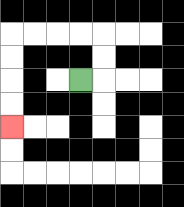{'start': '[3, 3]', 'end': '[0, 5]', 'path_directions': 'R,U,U,L,L,L,L,D,D,D,D', 'path_coordinates': '[[3, 3], [4, 3], [4, 2], [4, 1], [3, 1], [2, 1], [1, 1], [0, 1], [0, 2], [0, 3], [0, 4], [0, 5]]'}